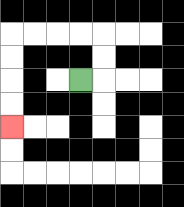{'start': '[3, 3]', 'end': '[0, 5]', 'path_directions': 'R,U,U,L,L,L,L,D,D,D,D', 'path_coordinates': '[[3, 3], [4, 3], [4, 2], [4, 1], [3, 1], [2, 1], [1, 1], [0, 1], [0, 2], [0, 3], [0, 4], [0, 5]]'}